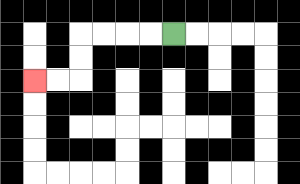{'start': '[7, 1]', 'end': '[1, 3]', 'path_directions': 'L,L,L,L,D,D,L,L', 'path_coordinates': '[[7, 1], [6, 1], [5, 1], [4, 1], [3, 1], [3, 2], [3, 3], [2, 3], [1, 3]]'}